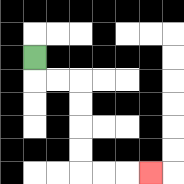{'start': '[1, 2]', 'end': '[6, 7]', 'path_directions': 'D,R,R,D,D,D,D,R,R,R', 'path_coordinates': '[[1, 2], [1, 3], [2, 3], [3, 3], [3, 4], [3, 5], [3, 6], [3, 7], [4, 7], [5, 7], [6, 7]]'}